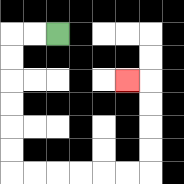{'start': '[2, 1]', 'end': '[5, 3]', 'path_directions': 'L,L,D,D,D,D,D,D,R,R,R,R,R,R,U,U,U,U,L', 'path_coordinates': '[[2, 1], [1, 1], [0, 1], [0, 2], [0, 3], [0, 4], [0, 5], [0, 6], [0, 7], [1, 7], [2, 7], [3, 7], [4, 7], [5, 7], [6, 7], [6, 6], [6, 5], [6, 4], [6, 3], [5, 3]]'}